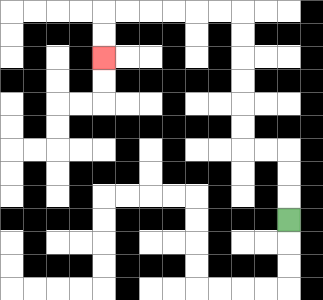{'start': '[12, 9]', 'end': '[4, 2]', 'path_directions': 'U,U,U,L,L,U,U,U,U,U,U,L,L,L,L,L,L,D,D', 'path_coordinates': '[[12, 9], [12, 8], [12, 7], [12, 6], [11, 6], [10, 6], [10, 5], [10, 4], [10, 3], [10, 2], [10, 1], [10, 0], [9, 0], [8, 0], [7, 0], [6, 0], [5, 0], [4, 0], [4, 1], [4, 2]]'}